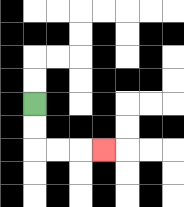{'start': '[1, 4]', 'end': '[4, 6]', 'path_directions': 'D,D,R,R,R', 'path_coordinates': '[[1, 4], [1, 5], [1, 6], [2, 6], [3, 6], [4, 6]]'}